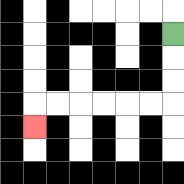{'start': '[7, 1]', 'end': '[1, 5]', 'path_directions': 'D,D,D,L,L,L,L,L,L,D', 'path_coordinates': '[[7, 1], [7, 2], [7, 3], [7, 4], [6, 4], [5, 4], [4, 4], [3, 4], [2, 4], [1, 4], [1, 5]]'}